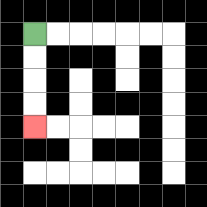{'start': '[1, 1]', 'end': '[1, 5]', 'path_directions': 'D,D,D,D', 'path_coordinates': '[[1, 1], [1, 2], [1, 3], [1, 4], [1, 5]]'}